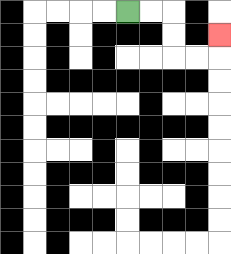{'start': '[5, 0]', 'end': '[9, 1]', 'path_directions': 'R,R,D,D,R,R,U', 'path_coordinates': '[[5, 0], [6, 0], [7, 0], [7, 1], [7, 2], [8, 2], [9, 2], [9, 1]]'}